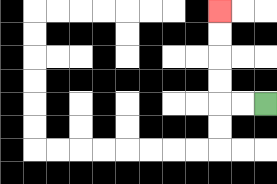{'start': '[11, 4]', 'end': '[9, 0]', 'path_directions': 'L,L,U,U,U,U', 'path_coordinates': '[[11, 4], [10, 4], [9, 4], [9, 3], [9, 2], [9, 1], [9, 0]]'}